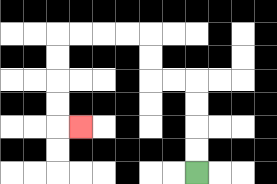{'start': '[8, 7]', 'end': '[3, 5]', 'path_directions': 'U,U,U,U,L,L,U,U,L,L,L,L,D,D,D,D,R', 'path_coordinates': '[[8, 7], [8, 6], [8, 5], [8, 4], [8, 3], [7, 3], [6, 3], [6, 2], [6, 1], [5, 1], [4, 1], [3, 1], [2, 1], [2, 2], [2, 3], [2, 4], [2, 5], [3, 5]]'}